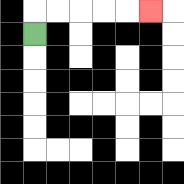{'start': '[1, 1]', 'end': '[6, 0]', 'path_directions': 'U,R,R,R,R,R', 'path_coordinates': '[[1, 1], [1, 0], [2, 0], [3, 0], [4, 0], [5, 0], [6, 0]]'}